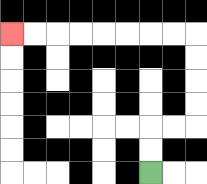{'start': '[6, 7]', 'end': '[0, 1]', 'path_directions': 'U,U,R,R,U,U,U,U,L,L,L,L,L,L,L,L', 'path_coordinates': '[[6, 7], [6, 6], [6, 5], [7, 5], [8, 5], [8, 4], [8, 3], [8, 2], [8, 1], [7, 1], [6, 1], [5, 1], [4, 1], [3, 1], [2, 1], [1, 1], [0, 1]]'}